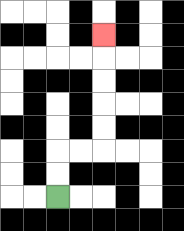{'start': '[2, 8]', 'end': '[4, 1]', 'path_directions': 'U,U,R,R,U,U,U,U,U', 'path_coordinates': '[[2, 8], [2, 7], [2, 6], [3, 6], [4, 6], [4, 5], [4, 4], [4, 3], [4, 2], [4, 1]]'}